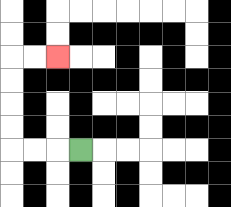{'start': '[3, 6]', 'end': '[2, 2]', 'path_directions': 'L,L,L,U,U,U,U,R,R', 'path_coordinates': '[[3, 6], [2, 6], [1, 6], [0, 6], [0, 5], [0, 4], [0, 3], [0, 2], [1, 2], [2, 2]]'}